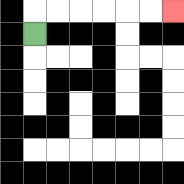{'start': '[1, 1]', 'end': '[7, 0]', 'path_directions': 'U,R,R,R,R,R,R', 'path_coordinates': '[[1, 1], [1, 0], [2, 0], [3, 0], [4, 0], [5, 0], [6, 0], [7, 0]]'}